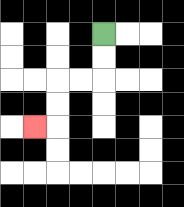{'start': '[4, 1]', 'end': '[1, 5]', 'path_directions': 'D,D,L,L,D,D,L', 'path_coordinates': '[[4, 1], [4, 2], [4, 3], [3, 3], [2, 3], [2, 4], [2, 5], [1, 5]]'}